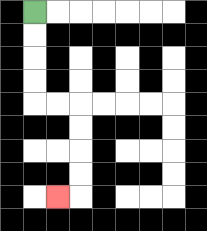{'start': '[1, 0]', 'end': '[2, 8]', 'path_directions': 'D,D,D,D,R,R,D,D,D,D,L', 'path_coordinates': '[[1, 0], [1, 1], [1, 2], [1, 3], [1, 4], [2, 4], [3, 4], [3, 5], [3, 6], [3, 7], [3, 8], [2, 8]]'}